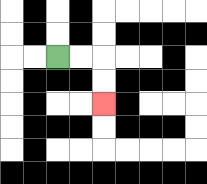{'start': '[2, 2]', 'end': '[4, 4]', 'path_directions': 'R,R,D,D', 'path_coordinates': '[[2, 2], [3, 2], [4, 2], [4, 3], [4, 4]]'}